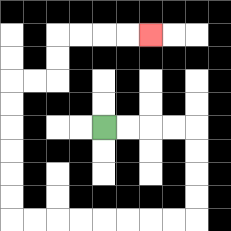{'start': '[4, 5]', 'end': '[6, 1]', 'path_directions': 'R,R,R,R,D,D,D,D,L,L,L,L,L,L,L,L,U,U,U,U,U,U,R,R,U,U,R,R,R,R', 'path_coordinates': '[[4, 5], [5, 5], [6, 5], [7, 5], [8, 5], [8, 6], [8, 7], [8, 8], [8, 9], [7, 9], [6, 9], [5, 9], [4, 9], [3, 9], [2, 9], [1, 9], [0, 9], [0, 8], [0, 7], [0, 6], [0, 5], [0, 4], [0, 3], [1, 3], [2, 3], [2, 2], [2, 1], [3, 1], [4, 1], [5, 1], [6, 1]]'}